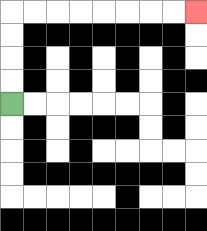{'start': '[0, 4]', 'end': '[8, 0]', 'path_directions': 'U,U,U,U,R,R,R,R,R,R,R,R', 'path_coordinates': '[[0, 4], [0, 3], [0, 2], [0, 1], [0, 0], [1, 0], [2, 0], [3, 0], [4, 0], [5, 0], [6, 0], [7, 0], [8, 0]]'}